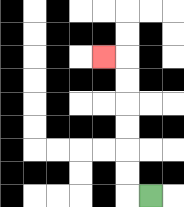{'start': '[6, 8]', 'end': '[4, 2]', 'path_directions': 'L,U,U,U,U,U,U,L', 'path_coordinates': '[[6, 8], [5, 8], [5, 7], [5, 6], [5, 5], [5, 4], [5, 3], [5, 2], [4, 2]]'}